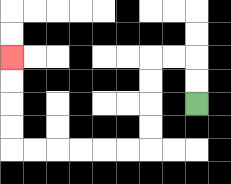{'start': '[8, 4]', 'end': '[0, 2]', 'path_directions': 'U,U,L,L,D,D,D,D,L,L,L,L,L,L,U,U,U,U', 'path_coordinates': '[[8, 4], [8, 3], [8, 2], [7, 2], [6, 2], [6, 3], [6, 4], [6, 5], [6, 6], [5, 6], [4, 6], [3, 6], [2, 6], [1, 6], [0, 6], [0, 5], [0, 4], [0, 3], [0, 2]]'}